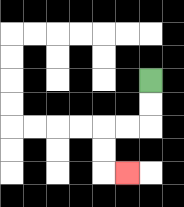{'start': '[6, 3]', 'end': '[5, 7]', 'path_directions': 'D,D,L,L,D,D,R', 'path_coordinates': '[[6, 3], [6, 4], [6, 5], [5, 5], [4, 5], [4, 6], [4, 7], [5, 7]]'}